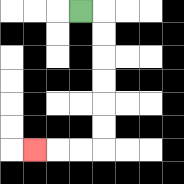{'start': '[3, 0]', 'end': '[1, 6]', 'path_directions': 'R,D,D,D,D,D,D,L,L,L', 'path_coordinates': '[[3, 0], [4, 0], [4, 1], [4, 2], [4, 3], [4, 4], [4, 5], [4, 6], [3, 6], [2, 6], [1, 6]]'}